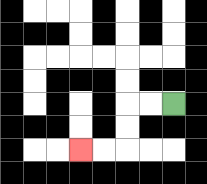{'start': '[7, 4]', 'end': '[3, 6]', 'path_directions': 'L,L,D,D,L,L', 'path_coordinates': '[[7, 4], [6, 4], [5, 4], [5, 5], [5, 6], [4, 6], [3, 6]]'}